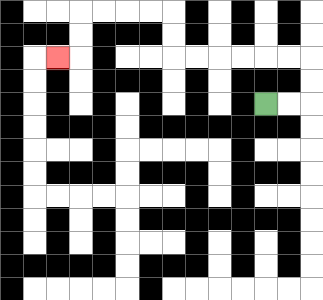{'start': '[11, 4]', 'end': '[2, 2]', 'path_directions': 'R,R,U,U,L,L,L,L,L,L,U,U,L,L,L,L,D,D,L', 'path_coordinates': '[[11, 4], [12, 4], [13, 4], [13, 3], [13, 2], [12, 2], [11, 2], [10, 2], [9, 2], [8, 2], [7, 2], [7, 1], [7, 0], [6, 0], [5, 0], [4, 0], [3, 0], [3, 1], [3, 2], [2, 2]]'}